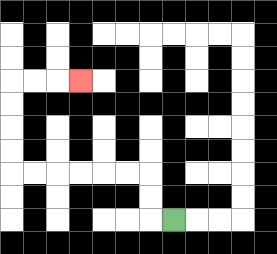{'start': '[7, 9]', 'end': '[3, 3]', 'path_directions': 'L,U,U,L,L,L,L,L,L,U,U,U,U,R,R,R', 'path_coordinates': '[[7, 9], [6, 9], [6, 8], [6, 7], [5, 7], [4, 7], [3, 7], [2, 7], [1, 7], [0, 7], [0, 6], [0, 5], [0, 4], [0, 3], [1, 3], [2, 3], [3, 3]]'}